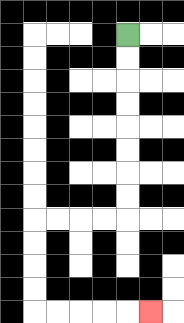{'start': '[5, 1]', 'end': '[6, 13]', 'path_directions': 'D,D,D,D,D,D,D,D,L,L,L,L,D,D,D,D,R,R,R,R,R', 'path_coordinates': '[[5, 1], [5, 2], [5, 3], [5, 4], [5, 5], [5, 6], [5, 7], [5, 8], [5, 9], [4, 9], [3, 9], [2, 9], [1, 9], [1, 10], [1, 11], [1, 12], [1, 13], [2, 13], [3, 13], [4, 13], [5, 13], [6, 13]]'}